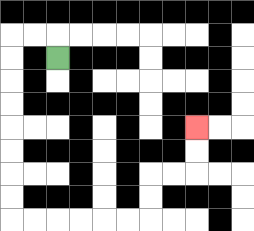{'start': '[2, 2]', 'end': '[8, 5]', 'path_directions': 'U,L,L,D,D,D,D,D,D,D,D,R,R,R,R,R,R,U,U,R,R,U,U', 'path_coordinates': '[[2, 2], [2, 1], [1, 1], [0, 1], [0, 2], [0, 3], [0, 4], [0, 5], [0, 6], [0, 7], [0, 8], [0, 9], [1, 9], [2, 9], [3, 9], [4, 9], [5, 9], [6, 9], [6, 8], [6, 7], [7, 7], [8, 7], [8, 6], [8, 5]]'}